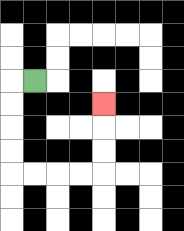{'start': '[1, 3]', 'end': '[4, 4]', 'path_directions': 'L,D,D,D,D,R,R,R,R,U,U,U', 'path_coordinates': '[[1, 3], [0, 3], [0, 4], [0, 5], [0, 6], [0, 7], [1, 7], [2, 7], [3, 7], [4, 7], [4, 6], [4, 5], [4, 4]]'}